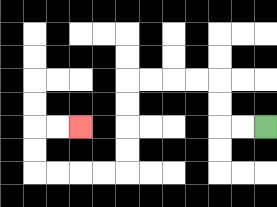{'start': '[11, 5]', 'end': '[3, 5]', 'path_directions': 'L,L,U,U,L,L,L,L,D,D,D,D,L,L,L,L,U,U,R,R', 'path_coordinates': '[[11, 5], [10, 5], [9, 5], [9, 4], [9, 3], [8, 3], [7, 3], [6, 3], [5, 3], [5, 4], [5, 5], [5, 6], [5, 7], [4, 7], [3, 7], [2, 7], [1, 7], [1, 6], [1, 5], [2, 5], [3, 5]]'}